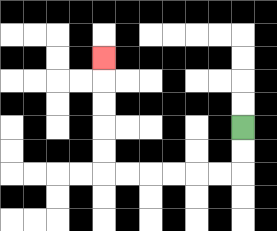{'start': '[10, 5]', 'end': '[4, 2]', 'path_directions': 'D,D,L,L,L,L,L,L,U,U,U,U,U', 'path_coordinates': '[[10, 5], [10, 6], [10, 7], [9, 7], [8, 7], [7, 7], [6, 7], [5, 7], [4, 7], [4, 6], [4, 5], [4, 4], [4, 3], [4, 2]]'}